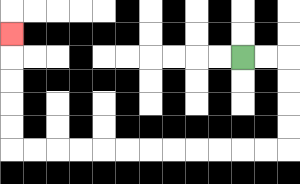{'start': '[10, 2]', 'end': '[0, 1]', 'path_directions': 'R,R,D,D,D,D,L,L,L,L,L,L,L,L,L,L,L,L,U,U,U,U,U', 'path_coordinates': '[[10, 2], [11, 2], [12, 2], [12, 3], [12, 4], [12, 5], [12, 6], [11, 6], [10, 6], [9, 6], [8, 6], [7, 6], [6, 6], [5, 6], [4, 6], [3, 6], [2, 6], [1, 6], [0, 6], [0, 5], [0, 4], [0, 3], [0, 2], [0, 1]]'}